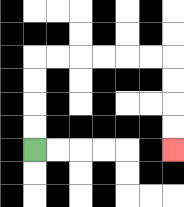{'start': '[1, 6]', 'end': '[7, 6]', 'path_directions': 'U,U,U,U,R,R,R,R,R,R,D,D,D,D', 'path_coordinates': '[[1, 6], [1, 5], [1, 4], [1, 3], [1, 2], [2, 2], [3, 2], [4, 2], [5, 2], [6, 2], [7, 2], [7, 3], [7, 4], [7, 5], [7, 6]]'}